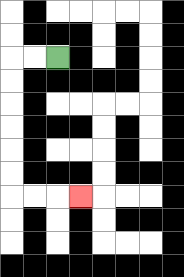{'start': '[2, 2]', 'end': '[3, 8]', 'path_directions': 'L,L,D,D,D,D,D,D,R,R,R', 'path_coordinates': '[[2, 2], [1, 2], [0, 2], [0, 3], [0, 4], [0, 5], [0, 6], [0, 7], [0, 8], [1, 8], [2, 8], [3, 8]]'}